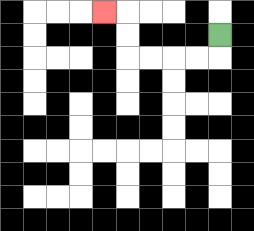{'start': '[9, 1]', 'end': '[4, 0]', 'path_directions': 'D,L,L,L,L,U,U,L', 'path_coordinates': '[[9, 1], [9, 2], [8, 2], [7, 2], [6, 2], [5, 2], [5, 1], [5, 0], [4, 0]]'}